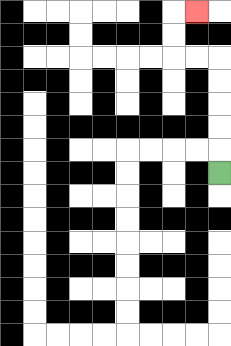{'start': '[9, 7]', 'end': '[8, 0]', 'path_directions': 'U,U,U,U,U,L,L,U,U,R', 'path_coordinates': '[[9, 7], [9, 6], [9, 5], [9, 4], [9, 3], [9, 2], [8, 2], [7, 2], [7, 1], [7, 0], [8, 0]]'}